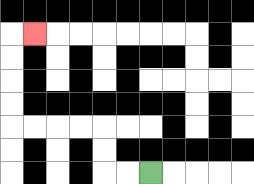{'start': '[6, 7]', 'end': '[1, 1]', 'path_directions': 'L,L,U,U,L,L,L,L,U,U,U,U,R', 'path_coordinates': '[[6, 7], [5, 7], [4, 7], [4, 6], [4, 5], [3, 5], [2, 5], [1, 5], [0, 5], [0, 4], [0, 3], [0, 2], [0, 1], [1, 1]]'}